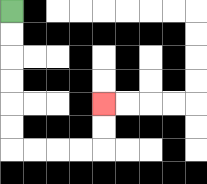{'start': '[0, 0]', 'end': '[4, 4]', 'path_directions': 'D,D,D,D,D,D,R,R,R,R,U,U', 'path_coordinates': '[[0, 0], [0, 1], [0, 2], [0, 3], [0, 4], [0, 5], [0, 6], [1, 6], [2, 6], [3, 6], [4, 6], [4, 5], [4, 4]]'}